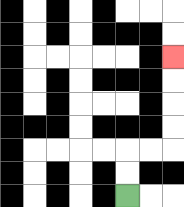{'start': '[5, 8]', 'end': '[7, 2]', 'path_directions': 'U,U,R,R,U,U,U,U', 'path_coordinates': '[[5, 8], [5, 7], [5, 6], [6, 6], [7, 6], [7, 5], [7, 4], [7, 3], [7, 2]]'}